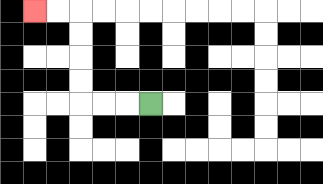{'start': '[6, 4]', 'end': '[1, 0]', 'path_directions': 'L,L,L,U,U,U,U,L,L', 'path_coordinates': '[[6, 4], [5, 4], [4, 4], [3, 4], [3, 3], [3, 2], [3, 1], [3, 0], [2, 0], [1, 0]]'}